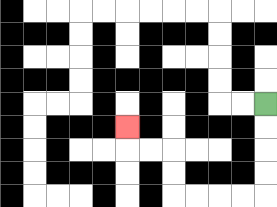{'start': '[11, 4]', 'end': '[5, 5]', 'path_directions': 'D,D,D,D,L,L,L,L,U,U,L,L,U', 'path_coordinates': '[[11, 4], [11, 5], [11, 6], [11, 7], [11, 8], [10, 8], [9, 8], [8, 8], [7, 8], [7, 7], [7, 6], [6, 6], [5, 6], [5, 5]]'}